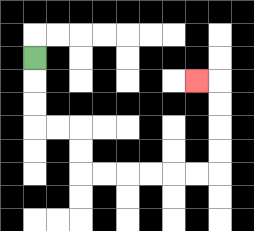{'start': '[1, 2]', 'end': '[8, 3]', 'path_directions': 'D,D,D,R,R,D,D,R,R,R,R,R,R,U,U,U,U,L', 'path_coordinates': '[[1, 2], [1, 3], [1, 4], [1, 5], [2, 5], [3, 5], [3, 6], [3, 7], [4, 7], [5, 7], [6, 7], [7, 7], [8, 7], [9, 7], [9, 6], [9, 5], [9, 4], [9, 3], [8, 3]]'}